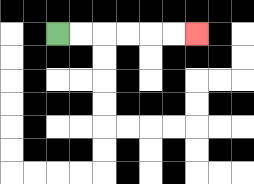{'start': '[2, 1]', 'end': '[8, 1]', 'path_directions': 'R,R,R,R,R,R', 'path_coordinates': '[[2, 1], [3, 1], [4, 1], [5, 1], [6, 1], [7, 1], [8, 1]]'}